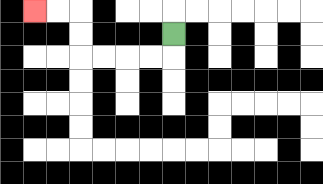{'start': '[7, 1]', 'end': '[1, 0]', 'path_directions': 'D,L,L,L,L,U,U,L,L', 'path_coordinates': '[[7, 1], [7, 2], [6, 2], [5, 2], [4, 2], [3, 2], [3, 1], [3, 0], [2, 0], [1, 0]]'}